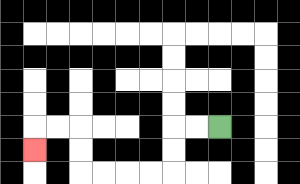{'start': '[9, 5]', 'end': '[1, 6]', 'path_directions': 'L,L,D,D,L,L,L,L,U,U,L,L,D', 'path_coordinates': '[[9, 5], [8, 5], [7, 5], [7, 6], [7, 7], [6, 7], [5, 7], [4, 7], [3, 7], [3, 6], [3, 5], [2, 5], [1, 5], [1, 6]]'}